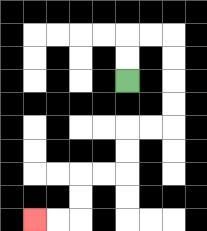{'start': '[5, 3]', 'end': '[1, 9]', 'path_directions': 'U,U,R,R,D,D,D,D,L,L,D,D,L,L,D,D,L,L', 'path_coordinates': '[[5, 3], [5, 2], [5, 1], [6, 1], [7, 1], [7, 2], [7, 3], [7, 4], [7, 5], [6, 5], [5, 5], [5, 6], [5, 7], [4, 7], [3, 7], [3, 8], [3, 9], [2, 9], [1, 9]]'}